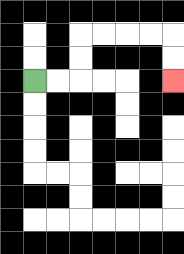{'start': '[1, 3]', 'end': '[7, 3]', 'path_directions': 'R,R,U,U,R,R,R,R,D,D', 'path_coordinates': '[[1, 3], [2, 3], [3, 3], [3, 2], [3, 1], [4, 1], [5, 1], [6, 1], [7, 1], [7, 2], [7, 3]]'}